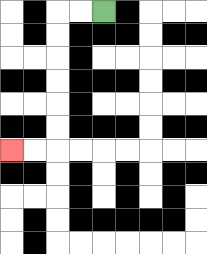{'start': '[4, 0]', 'end': '[0, 6]', 'path_directions': 'L,L,D,D,D,D,D,D,L,L', 'path_coordinates': '[[4, 0], [3, 0], [2, 0], [2, 1], [2, 2], [2, 3], [2, 4], [2, 5], [2, 6], [1, 6], [0, 6]]'}